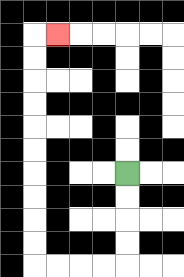{'start': '[5, 7]', 'end': '[2, 1]', 'path_directions': 'D,D,D,D,L,L,L,L,U,U,U,U,U,U,U,U,U,U,R', 'path_coordinates': '[[5, 7], [5, 8], [5, 9], [5, 10], [5, 11], [4, 11], [3, 11], [2, 11], [1, 11], [1, 10], [1, 9], [1, 8], [1, 7], [1, 6], [1, 5], [1, 4], [1, 3], [1, 2], [1, 1], [2, 1]]'}